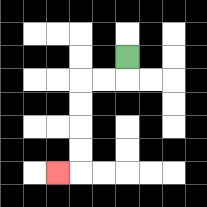{'start': '[5, 2]', 'end': '[2, 7]', 'path_directions': 'D,L,L,D,D,D,D,L', 'path_coordinates': '[[5, 2], [5, 3], [4, 3], [3, 3], [3, 4], [3, 5], [3, 6], [3, 7], [2, 7]]'}